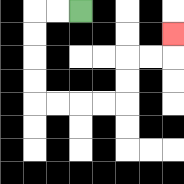{'start': '[3, 0]', 'end': '[7, 1]', 'path_directions': 'L,L,D,D,D,D,R,R,R,R,U,U,R,R,U', 'path_coordinates': '[[3, 0], [2, 0], [1, 0], [1, 1], [1, 2], [1, 3], [1, 4], [2, 4], [3, 4], [4, 4], [5, 4], [5, 3], [5, 2], [6, 2], [7, 2], [7, 1]]'}